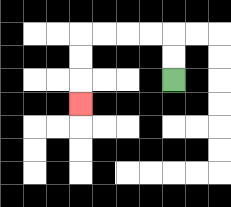{'start': '[7, 3]', 'end': '[3, 4]', 'path_directions': 'U,U,L,L,L,L,D,D,D', 'path_coordinates': '[[7, 3], [7, 2], [7, 1], [6, 1], [5, 1], [4, 1], [3, 1], [3, 2], [3, 3], [3, 4]]'}